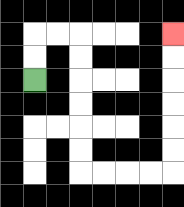{'start': '[1, 3]', 'end': '[7, 1]', 'path_directions': 'U,U,R,R,D,D,D,D,D,D,R,R,R,R,U,U,U,U,U,U', 'path_coordinates': '[[1, 3], [1, 2], [1, 1], [2, 1], [3, 1], [3, 2], [3, 3], [3, 4], [3, 5], [3, 6], [3, 7], [4, 7], [5, 7], [6, 7], [7, 7], [7, 6], [7, 5], [7, 4], [7, 3], [7, 2], [7, 1]]'}